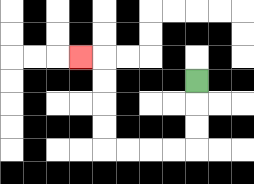{'start': '[8, 3]', 'end': '[3, 2]', 'path_directions': 'D,D,D,L,L,L,L,U,U,U,U,L', 'path_coordinates': '[[8, 3], [8, 4], [8, 5], [8, 6], [7, 6], [6, 6], [5, 6], [4, 6], [4, 5], [4, 4], [4, 3], [4, 2], [3, 2]]'}